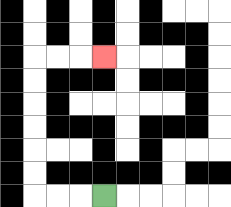{'start': '[4, 8]', 'end': '[4, 2]', 'path_directions': 'L,L,L,U,U,U,U,U,U,R,R,R', 'path_coordinates': '[[4, 8], [3, 8], [2, 8], [1, 8], [1, 7], [1, 6], [1, 5], [1, 4], [1, 3], [1, 2], [2, 2], [3, 2], [4, 2]]'}